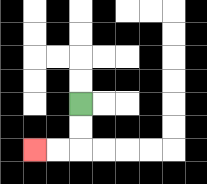{'start': '[3, 4]', 'end': '[1, 6]', 'path_directions': 'D,D,L,L', 'path_coordinates': '[[3, 4], [3, 5], [3, 6], [2, 6], [1, 6]]'}